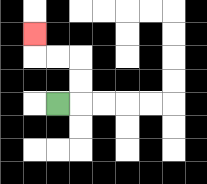{'start': '[2, 4]', 'end': '[1, 1]', 'path_directions': 'R,U,U,L,L,U', 'path_coordinates': '[[2, 4], [3, 4], [3, 3], [3, 2], [2, 2], [1, 2], [1, 1]]'}